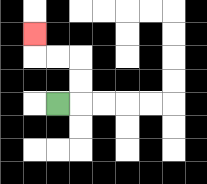{'start': '[2, 4]', 'end': '[1, 1]', 'path_directions': 'R,U,U,L,L,U', 'path_coordinates': '[[2, 4], [3, 4], [3, 3], [3, 2], [2, 2], [1, 2], [1, 1]]'}